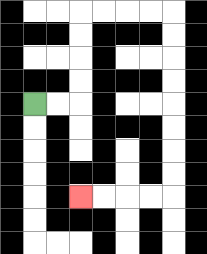{'start': '[1, 4]', 'end': '[3, 8]', 'path_directions': 'R,R,U,U,U,U,R,R,R,R,D,D,D,D,D,D,D,D,L,L,L,L', 'path_coordinates': '[[1, 4], [2, 4], [3, 4], [3, 3], [3, 2], [3, 1], [3, 0], [4, 0], [5, 0], [6, 0], [7, 0], [7, 1], [7, 2], [7, 3], [7, 4], [7, 5], [7, 6], [7, 7], [7, 8], [6, 8], [5, 8], [4, 8], [3, 8]]'}